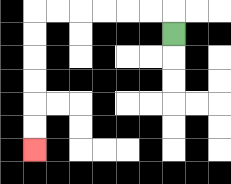{'start': '[7, 1]', 'end': '[1, 6]', 'path_directions': 'U,L,L,L,L,L,L,D,D,D,D,D,D', 'path_coordinates': '[[7, 1], [7, 0], [6, 0], [5, 0], [4, 0], [3, 0], [2, 0], [1, 0], [1, 1], [1, 2], [1, 3], [1, 4], [1, 5], [1, 6]]'}